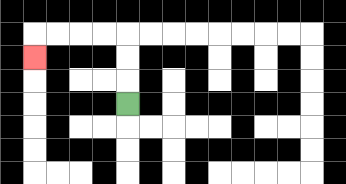{'start': '[5, 4]', 'end': '[1, 2]', 'path_directions': 'U,U,U,L,L,L,L,D', 'path_coordinates': '[[5, 4], [5, 3], [5, 2], [5, 1], [4, 1], [3, 1], [2, 1], [1, 1], [1, 2]]'}